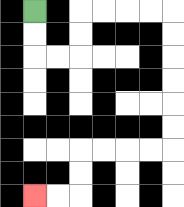{'start': '[1, 0]', 'end': '[1, 8]', 'path_directions': 'D,D,R,R,U,U,R,R,R,R,D,D,D,D,D,D,L,L,L,L,D,D,L,L', 'path_coordinates': '[[1, 0], [1, 1], [1, 2], [2, 2], [3, 2], [3, 1], [3, 0], [4, 0], [5, 0], [6, 0], [7, 0], [7, 1], [7, 2], [7, 3], [7, 4], [7, 5], [7, 6], [6, 6], [5, 6], [4, 6], [3, 6], [3, 7], [3, 8], [2, 8], [1, 8]]'}